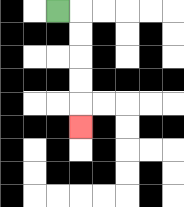{'start': '[2, 0]', 'end': '[3, 5]', 'path_directions': 'R,D,D,D,D,D', 'path_coordinates': '[[2, 0], [3, 0], [3, 1], [3, 2], [3, 3], [3, 4], [3, 5]]'}